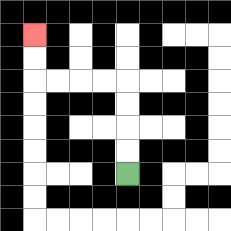{'start': '[5, 7]', 'end': '[1, 1]', 'path_directions': 'U,U,U,U,L,L,L,L,U,U', 'path_coordinates': '[[5, 7], [5, 6], [5, 5], [5, 4], [5, 3], [4, 3], [3, 3], [2, 3], [1, 3], [1, 2], [1, 1]]'}